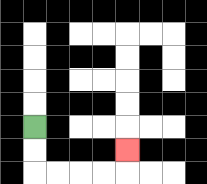{'start': '[1, 5]', 'end': '[5, 6]', 'path_directions': 'D,D,R,R,R,R,U', 'path_coordinates': '[[1, 5], [1, 6], [1, 7], [2, 7], [3, 7], [4, 7], [5, 7], [5, 6]]'}